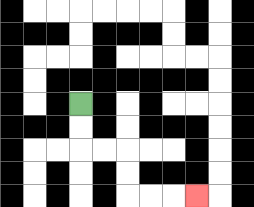{'start': '[3, 4]', 'end': '[8, 8]', 'path_directions': 'D,D,R,R,D,D,R,R,R', 'path_coordinates': '[[3, 4], [3, 5], [3, 6], [4, 6], [5, 6], [5, 7], [5, 8], [6, 8], [7, 8], [8, 8]]'}